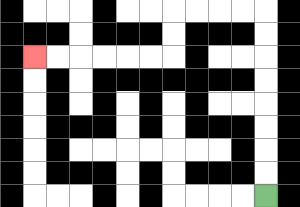{'start': '[11, 8]', 'end': '[1, 2]', 'path_directions': 'U,U,U,U,U,U,U,U,L,L,L,L,D,D,L,L,L,L,L,L', 'path_coordinates': '[[11, 8], [11, 7], [11, 6], [11, 5], [11, 4], [11, 3], [11, 2], [11, 1], [11, 0], [10, 0], [9, 0], [8, 0], [7, 0], [7, 1], [7, 2], [6, 2], [5, 2], [4, 2], [3, 2], [2, 2], [1, 2]]'}